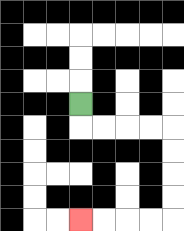{'start': '[3, 4]', 'end': '[3, 9]', 'path_directions': 'D,R,R,R,R,D,D,D,D,L,L,L,L', 'path_coordinates': '[[3, 4], [3, 5], [4, 5], [5, 5], [6, 5], [7, 5], [7, 6], [7, 7], [7, 8], [7, 9], [6, 9], [5, 9], [4, 9], [3, 9]]'}